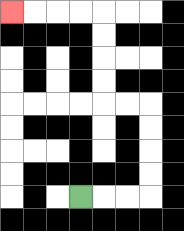{'start': '[3, 8]', 'end': '[0, 0]', 'path_directions': 'R,R,R,U,U,U,U,L,L,U,U,U,U,L,L,L,L', 'path_coordinates': '[[3, 8], [4, 8], [5, 8], [6, 8], [6, 7], [6, 6], [6, 5], [6, 4], [5, 4], [4, 4], [4, 3], [4, 2], [4, 1], [4, 0], [3, 0], [2, 0], [1, 0], [0, 0]]'}